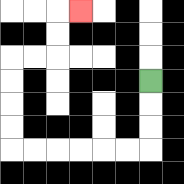{'start': '[6, 3]', 'end': '[3, 0]', 'path_directions': 'D,D,D,L,L,L,L,L,L,U,U,U,U,R,R,U,U,R', 'path_coordinates': '[[6, 3], [6, 4], [6, 5], [6, 6], [5, 6], [4, 6], [3, 6], [2, 6], [1, 6], [0, 6], [0, 5], [0, 4], [0, 3], [0, 2], [1, 2], [2, 2], [2, 1], [2, 0], [3, 0]]'}